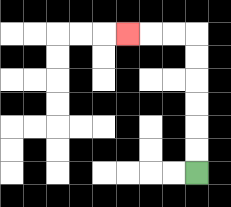{'start': '[8, 7]', 'end': '[5, 1]', 'path_directions': 'U,U,U,U,U,U,L,L,L', 'path_coordinates': '[[8, 7], [8, 6], [8, 5], [8, 4], [8, 3], [8, 2], [8, 1], [7, 1], [6, 1], [5, 1]]'}